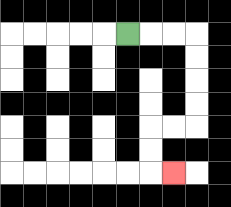{'start': '[5, 1]', 'end': '[7, 7]', 'path_directions': 'R,R,R,D,D,D,D,L,L,D,D,R', 'path_coordinates': '[[5, 1], [6, 1], [7, 1], [8, 1], [8, 2], [8, 3], [8, 4], [8, 5], [7, 5], [6, 5], [6, 6], [6, 7], [7, 7]]'}